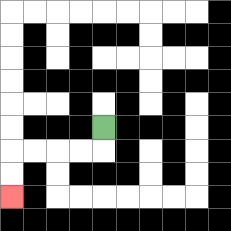{'start': '[4, 5]', 'end': '[0, 8]', 'path_directions': 'D,L,L,L,L,D,D', 'path_coordinates': '[[4, 5], [4, 6], [3, 6], [2, 6], [1, 6], [0, 6], [0, 7], [0, 8]]'}